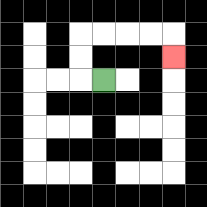{'start': '[4, 3]', 'end': '[7, 2]', 'path_directions': 'L,U,U,R,R,R,R,D', 'path_coordinates': '[[4, 3], [3, 3], [3, 2], [3, 1], [4, 1], [5, 1], [6, 1], [7, 1], [7, 2]]'}